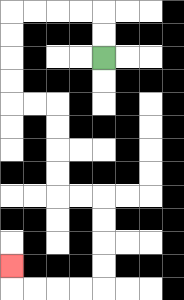{'start': '[4, 2]', 'end': '[0, 11]', 'path_directions': 'U,U,L,L,L,L,D,D,D,D,R,R,D,D,D,D,R,R,D,D,D,D,L,L,L,L,U', 'path_coordinates': '[[4, 2], [4, 1], [4, 0], [3, 0], [2, 0], [1, 0], [0, 0], [0, 1], [0, 2], [0, 3], [0, 4], [1, 4], [2, 4], [2, 5], [2, 6], [2, 7], [2, 8], [3, 8], [4, 8], [4, 9], [4, 10], [4, 11], [4, 12], [3, 12], [2, 12], [1, 12], [0, 12], [0, 11]]'}